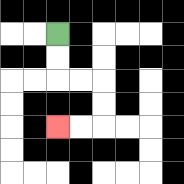{'start': '[2, 1]', 'end': '[2, 5]', 'path_directions': 'D,D,R,R,D,D,L,L', 'path_coordinates': '[[2, 1], [2, 2], [2, 3], [3, 3], [4, 3], [4, 4], [4, 5], [3, 5], [2, 5]]'}